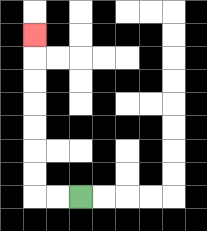{'start': '[3, 8]', 'end': '[1, 1]', 'path_directions': 'L,L,U,U,U,U,U,U,U', 'path_coordinates': '[[3, 8], [2, 8], [1, 8], [1, 7], [1, 6], [1, 5], [1, 4], [1, 3], [1, 2], [1, 1]]'}